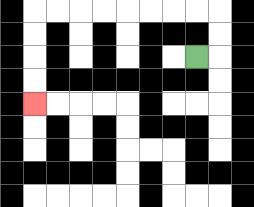{'start': '[8, 2]', 'end': '[1, 4]', 'path_directions': 'R,U,U,L,L,L,L,L,L,L,L,D,D,D,D', 'path_coordinates': '[[8, 2], [9, 2], [9, 1], [9, 0], [8, 0], [7, 0], [6, 0], [5, 0], [4, 0], [3, 0], [2, 0], [1, 0], [1, 1], [1, 2], [1, 3], [1, 4]]'}